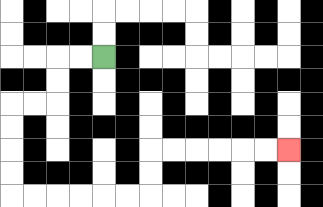{'start': '[4, 2]', 'end': '[12, 6]', 'path_directions': 'L,L,D,D,L,L,D,D,D,D,R,R,R,R,R,R,U,U,R,R,R,R,R,R', 'path_coordinates': '[[4, 2], [3, 2], [2, 2], [2, 3], [2, 4], [1, 4], [0, 4], [0, 5], [0, 6], [0, 7], [0, 8], [1, 8], [2, 8], [3, 8], [4, 8], [5, 8], [6, 8], [6, 7], [6, 6], [7, 6], [8, 6], [9, 6], [10, 6], [11, 6], [12, 6]]'}